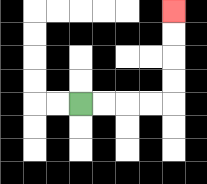{'start': '[3, 4]', 'end': '[7, 0]', 'path_directions': 'R,R,R,R,U,U,U,U', 'path_coordinates': '[[3, 4], [4, 4], [5, 4], [6, 4], [7, 4], [7, 3], [7, 2], [7, 1], [7, 0]]'}